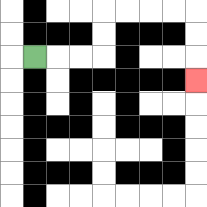{'start': '[1, 2]', 'end': '[8, 3]', 'path_directions': 'R,R,R,U,U,R,R,R,R,D,D,D', 'path_coordinates': '[[1, 2], [2, 2], [3, 2], [4, 2], [4, 1], [4, 0], [5, 0], [6, 0], [7, 0], [8, 0], [8, 1], [8, 2], [8, 3]]'}